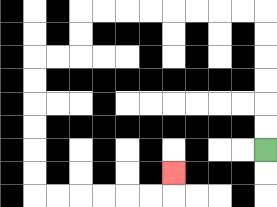{'start': '[11, 6]', 'end': '[7, 7]', 'path_directions': 'U,U,U,U,U,U,L,L,L,L,L,L,L,L,D,D,L,L,D,D,D,D,D,D,R,R,R,R,R,R,U', 'path_coordinates': '[[11, 6], [11, 5], [11, 4], [11, 3], [11, 2], [11, 1], [11, 0], [10, 0], [9, 0], [8, 0], [7, 0], [6, 0], [5, 0], [4, 0], [3, 0], [3, 1], [3, 2], [2, 2], [1, 2], [1, 3], [1, 4], [1, 5], [1, 6], [1, 7], [1, 8], [2, 8], [3, 8], [4, 8], [5, 8], [6, 8], [7, 8], [7, 7]]'}